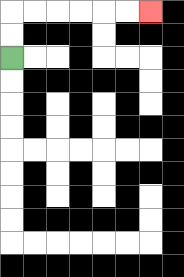{'start': '[0, 2]', 'end': '[6, 0]', 'path_directions': 'U,U,R,R,R,R,R,R', 'path_coordinates': '[[0, 2], [0, 1], [0, 0], [1, 0], [2, 0], [3, 0], [4, 0], [5, 0], [6, 0]]'}